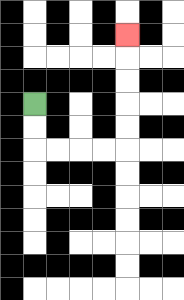{'start': '[1, 4]', 'end': '[5, 1]', 'path_directions': 'D,D,R,R,R,R,U,U,U,U,U', 'path_coordinates': '[[1, 4], [1, 5], [1, 6], [2, 6], [3, 6], [4, 6], [5, 6], [5, 5], [5, 4], [5, 3], [5, 2], [5, 1]]'}